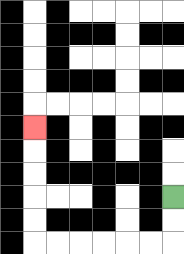{'start': '[7, 8]', 'end': '[1, 5]', 'path_directions': 'D,D,L,L,L,L,L,L,U,U,U,U,U', 'path_coordinates': '[[7, 8], [7, 9], [7, 10], [6, 10], [5, 10], [4, 10], [3, 10], [2, 10], [1, 10], [1, 9], [1, 8], [1, 7], [1, 6], [1, 5]]'}